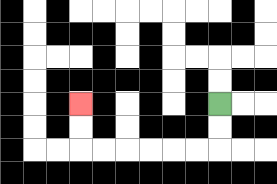{'start': '[9, 4]', 'end': '[3, 4]', 'path_directions': 'D,D,L,L,L,L,L,L,U,U', 'path_coordinates': '[[9, 4], [9, 5], [9, 6], [8, 6], [7, 6], [6, 6], [5, 6], [4, 6], [3, 6], [3, 5], [3, 4]]'}